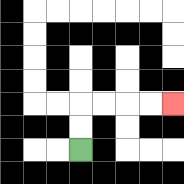{'start': '[3, 6]', 'end': '[7, 4]', 'path_directions': 'U,U,R,R,R,R', 'path_coordinates': '[[3, 6], [3, 5], [3, 4], [4, 4], [5, 4], [6, 4], [7, 4]]'}